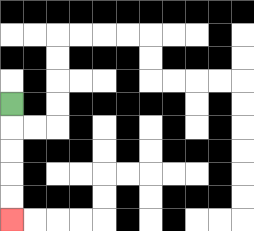{'start': '[0, 4]', 'end': '[0, 9]', 'path_directions': 'D,D,D,D,D', 'path_coordinates': '[[0, 4], [0, 5], [0, 6], [0, 7], [0, 8], [0, 9]]'}